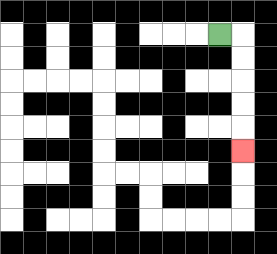{'start': '[9, 1]', 'end': '[10, 6]', 'path_directions': 'R,D,D,D,D,D', 'path_coordinates': '[[9, 1], [10, 1], [10, 2], [10, 3], [10, 4], [10, 5], [10, 6]]'}